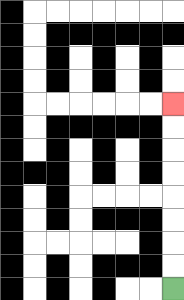{'start': '[7, 12]', 'end': '[7, 4]', 'path_directions': 'U,U,U,U,U,U,U,U', 'path_coordinates': '[[7, 12], [7, 11], [7, 10], [7, 9], [7, 8], [7, 7], [7, 6], [7, 5], [7, 4]]'}